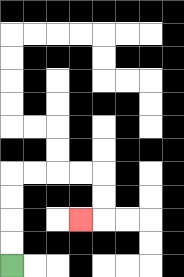{'start': '[0, 11]', 'end': '[3, 9]', 'path_directions': 'U,U,U,U,R,R,R,R,D,D,L', 'path_coordinates': '[[0, 11], [0, 10], [0, 9], [0, 8], [0, 7], [1, 7], [2, 7], [3, 7], [4, 7], [4, 8], [4, 9], [3, 9]]'}